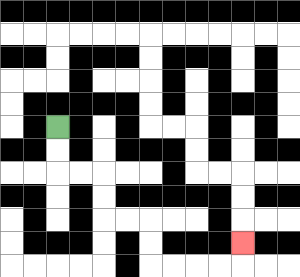{'start': '[2, 5]', 'end': '[10, 10]', 'path_directions': 'D,D,R,R,D,D,R,R,D,D,R,R,R,R,U', 'path_coordinates': '[[2, 5], [2, 6], [2, 7], [3, 7], [4, 7], [4, 8], [4, 9], [5, 9], [6, 9], [6, 10], [6, 11], [7, 11], [8, 11], [9, 11], [10, 11], [10, 10]]'}